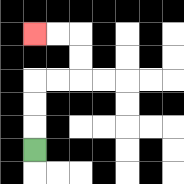{'start': '[1, 6]', 'end': '[1, 1]', 'path_directions': 'U,U,U,R,R,U,U,L,L', 'path_coordinates': '[[1, 6], [1, 5], [1, 4], [1, 3], [2, 3], [3, 3], [3, 2], [3, 1], [2, 1], [1, 1]]'}